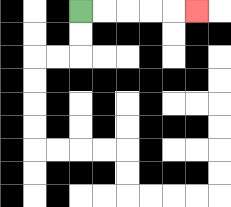{'start': '[3, 0]', 'end': '[8, 0]', 'path_directions': 'R,R,R,R,R', 'path_coordinates': '[[3, 0], [4, 0], [5, 0], [6, 0], [7, 0], [8, 0]]'}